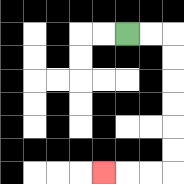{'start': '[5, 1]', 'end': '[4, 7]', 'path_directions': 'R,R,D,D,D,D,D,D,L,L,L', 'path_coordinates': '[[5, 1], [6, 1], [7, 1], [7, 2], [7, 3], [7, 4], [7, 5], [7, 6], [7, 7], [6, 7], [5, 7], [4, 7]]'}